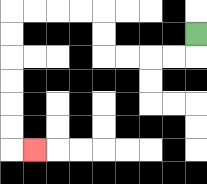{'start': '[8, 1]', 'end': '[1, 6]', 'path_directions': 'D,L,L,L,L,U,U,L,L,L,L,D,D,D,D,D,D,R', 'path_coordinates': '[[8, 1], [8, 2], [7, 2], [6, 2], [5, 2], [4, 2], [4, 1], [4, 0], [3, 0], [2, 0], [1, 0], [0, 0], [0, 1], [0, 2], [0, 3], [0, 4], [0, 5], [0, 6], [1, 6]]'}